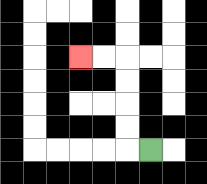{'start': '[6, 6]', 'end': '[3, 2]', 'path_directions': 'L,U,U,U,U,L,L', 'path_coordinates': '[[6, 6], [5, 6], [5, 5], [5, 4], [5, 3], [5, 2], [4, 2], [3, 2]]'}